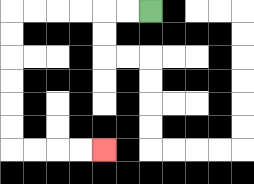{'start': '[6, 0]', 'end': '[4, 6]', 'path_directions': 'L,L,L,L,L,L,D,D,D,D,D,D,R,R,R,R', 'path_coordinates': '[[6, 0], [5, 0], [4, 0], [3, 0], [2, 0], [1, 0], [0, 0], [0, 1], [0, 2], [0, 3], [0, 4], [0, 5], [0, 6], [1, 6], [2, 6], [3, 6], [4, 6]]'}